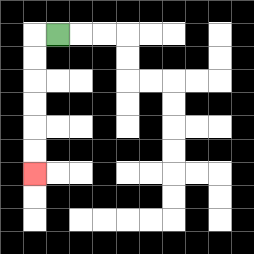{'start': '[2, 1]', 'end': '[1, 7]', 'path_directions': 'L,D,D,D,D,D,D', 'path_coordinates': '[[2, 1], [1, 1], [1, 2], [1, 3], [1, 4], [1, 5], [1, 6], [1, 7]]'}